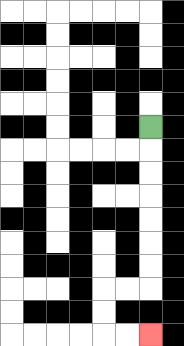{'start': '[6, 5]', 'end': '[6, 14]', 'path_directions': 'D,D,D,D,D,D,D,L,L,D,D,R,R', 'path_coordinates': '[[6, 5], [6, 6], [6, 7], [6, 8], [6, 9], [6, 10], [6, 11], [6, 12], [5, 12], [4, 12], [4, 13], [4, 14], [5, 14], [6, 14]]'}